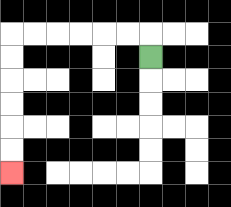{'start': '[6, 2]', 'end': '[0, 7]', 'path_directions': 'U,L,L,L,L,L,L,D,D,D,D,D,D', 'path_coordinates': '[[6, 2], [6, 1], [5, 1], [4, 1], [3, 1], [2, 1], [1, 1], [0, 1], [0, 2], [0, 3], [0, 4], [0, 5], [0, 6], [0, 7]]'}